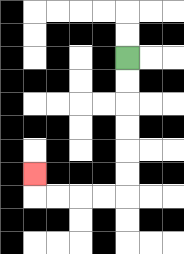{'start': '[5, 2]', 'end': '[1, 7]', 'path_directions': 'D,D,D,D,D,D,L,L,L,L,U', 'path_coordinates': '[[5, 2], [5, 3], [5, 4], [5, 5], [5, 6], [5, 7], [5, 8], [4, 8], [3, 8], [2, 8], [1, 8], [1, 7]]'}